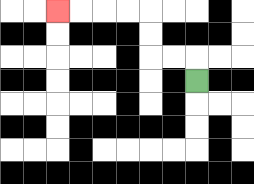{'start': '[8, 3]', 'end': '[2, 0]', 'path_directions': 'U,L,L,U,U,L,L,L,L', 'path_coordinates': '[[8, 3], [8, 2], [7, 2], [6, 2], [6, 1], [6, 0], [5, 0], [4, 0], [3, 0], [2, 0]]'}